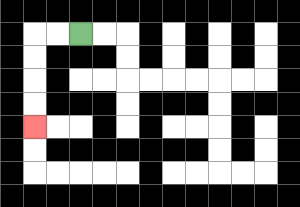{'start': '[3, 1]', 'end': '[1, 5]', 'path_directions': 'L,L,D,D,D,D', 'path_coordinates': '[[3, 1], [2, 1], [1, 1], [1, 2], [1, 3], [1, 4], [1, 5]]'}